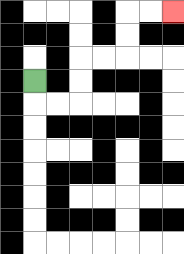{'start': '[1, 3]', 'end': '[7, 0]', 'path_directions': 'D,R,R,U,U,R,R,U,U,R,R', 'path_coordinates': '[[1, 3], [1, 4], [2, 4], [3, 4], [3, 3], [3, 2], [4, 2], [5, 2], [5, 1], [5, 0], [6, 0], [7, 0]]'}